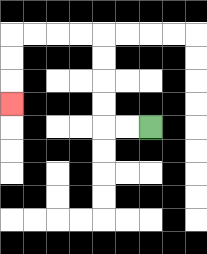{'start': '[6, 5]', 'end': '[0, 4]', 'path_directions': 'L,L,U,U,U,U,L,L,L,L,D,D,D', 'path_coordinates': '[[6, 5], [5, 5], [4, 5], [4, 4], [4, 3], [4, 2], [4, 1], [3, 1], [2, 1], [1, 1], [0, 1], [0, 2], [0, 3], [0, 4]]'}